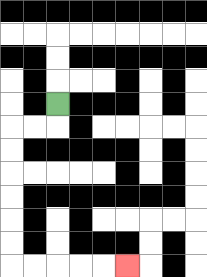{'start': '[2, 4]', 'end': '[5, 11]', 'path_directions': 'D,L,L,D,D,D,D,D,D,R,R,R,R,R', 'path_coordinates': '[[2, 4], [2, 5], [1, 5], [0, 5], [0, 6], [0, 7], [0, 8], [0, 9], [0, 10], [0, 11], [1, 11], [2, 11], [3, 11], [4, 11], [5, 11]]'}